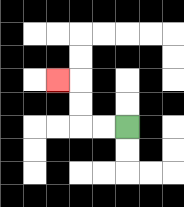{'start': '[5, 5]', 'end': '[2, 3]', 'path_directions': 'L,L,U,U,L', 'path_coordinates': '[[5, 5], [4, 5], [3, 5], [3, 4], [3, 3], [2, 3]]'}